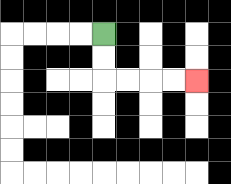{'start': '[4, 1]', 'end': '[8, 3]', 'path_directions': 'D,D,R,R,R,R', 'path_coordinates': '[[4, 1], [4, 2], [4, 3], [5, 3], [6, 3], [7, 3], [8, 3]]'}